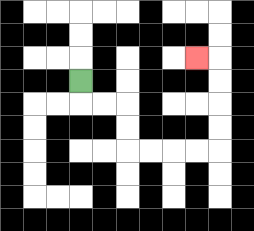{'start': '[3, 3]', 'end': '[8, 2]', 'path_directions': 'D,R,R,D,D,R,R,R,R,U,U,U,U,L', 'path_coordinates': '[[3, 3], [3, 4], [4, 4], [5, 4], [5, 5], [5, 6], [6, 6], [7, 6], [8, 6], [9, 6], [9, 5], [9, 4], [9, 3], [9, 2], [8, 2]]'}